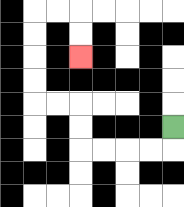{'start': '[7, 5]', 'end': '[3, 2]', 'path_directions': 'D,L,L,L,L,U,U,L,L,U,U,U,U,R,R,D,D', 'path_coordinates': '[[7, 5], [7, 6], [6, 6], [5, 6], [4, 6], [3, 6], [3, 5], [3, 4], [2, 4], [1, 4], [1, 3], [1, 2], [1, 1], [1, 0], [2, 0], [3, 0], [3, 1], [3, 2]]'}